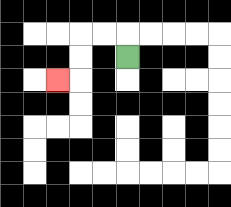{'start': '[5, 2]', 'end': '[2, 3]', 'path_directions': 'U,L,L,D,D,L', 'path_coordinates': '[[5, 2], [5, 1], [4, 1], [3, 1], [3, 2], [3, 3], [2, 3]]'}